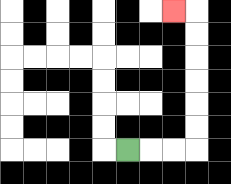{'start': '[5, 6]', 'end': '[7, 0]', 'path_directions': 'R,R,R,U,U,U,U,U,U,L', 'path_coordinates': '[[5, 6], [6, 6], [7, 6], [8, 6], [8, 5], [8, 4], [8, 3], [8, 2], [8, 1], [8, 0], [7, 0]]'}